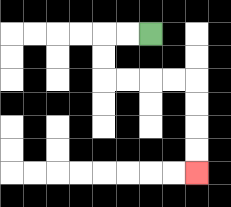{'start': '[6, 1]', 'end': '[8, 7]', 'path_directions': 'L,L,D,D,R,R,R,R,D,D,D,D', 'path_coordinates': '[[6, 1], [5, 1], [4, 1], [4, 2], [4, 3], [5, 3], [6, 3], [7, 3], [8, 3], [8, 4], [8, 5], [8, 6], [8, 7]]'}